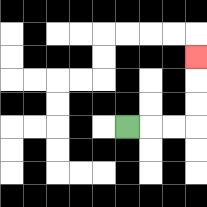{'start': '[5, 5]', 'end': '[8, 2]', 'path_directions': 'R,R,R,U,U,U', 'path_coordinates': '[[5, 5], [6, 5], [7, 5], [8, 5], [8, 4], [8, 3], [8, 2]]'}